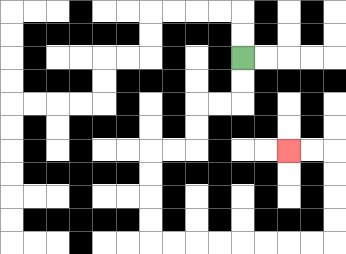{'start': '[10, 2]', 'end': '[12, 6]', 'path_directions': 'D,D,L,L,D,D,L,L,D,D,D,D,R,R,R,R,R,R,R,R,U,U,U,U,L,L', 'path_coordinates': '[[10, 2], [10, 3], [10, 4], [9, 4], [8, 4], [8, 5], [8, 6], [7, 6], [6, 6], [6, 7], [6, 8], [6, 9], [6, 10], [7, 10], [8, 10], [9, 10], [10, 10], [11, 10], [12, 10], [13, 10], [14, 10], [14, 9], [14, 8], [14, 7], [14, 6], [13, 6], [12, 6]]'}